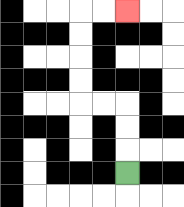{'start': '[5, 7]', 'end': '[5, 0]', 'path_directions': 'U,U,U,L,L,U,U,U,U,R,R', 'path_coordinates': '[[5, 7], [5, 6], [5, 5], [5, 4], [4, 4], [3, 4], [3, 3], [3, 2], [3, 1], [3, 0], [4, 0], [5, 0]]'}